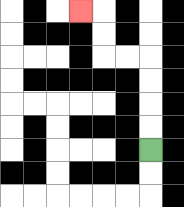{'start': '[6, 6]', 'end': '[3, 0]', 'path_directions': 'U,U,U,U,L,L,U,U,L', 'path_coordinates': '[[6, 6], [6, 5], [6, 4], [6, 3], [6, 2], [5, 2], [4, 2], [4, 1], [4, 0], [3, 0]]'}